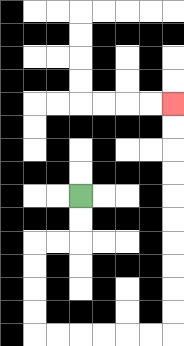{'start': '[3, 8]', 'end': '[7, 4]', 'path_directions': 'D,D,L,L,D,D,D,D,R,R,R,R,R,R,U,U,U,U,U,U,U,U,U,U', 'path_coordinates': '[[3, 8], [3, 9], [3, 10], [2, 10], [1, 10], [1, 11], [1, 12], [1, 13], [1, 14], [2, 14], [3, 14], [4, 14], [5, 14], [6, 14], [7, 14], [7, 13], [7, 12], [7, 11], [7, 10], [7, 9], [7, 8], [7, 7], [7, 6], [7, 5], [7, 4]]'}